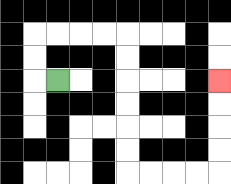{'start': '[2, 3]', 'end': '[9, 3]', 'path_directions': 'L,U,U,R,R,R,R,D,D,D,D,D,D,R,R,R,R,U,U,U,U', 'path_coordinates': '[[2, 3], [1, 3], [1, 2], [1, 1], [2, 1], [3, 1], [4, 1], [5, 1], [5, 2], [5, 3], [5, 4], [5, 5], [5, 6], [5, 7], [6, 7], [7, 7], [8, 7], [9, 7], [9, 6], [9, 5], [9, 4], [9, 3]]'}